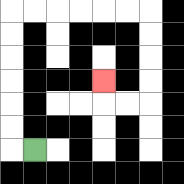{'start': '[1, 6]', 'end': '[4, 3]', 'path_directions': 'L,U,U,U,U,U,U,R,R,R,R,R,R,D,D,D,D,L,L,U', 'path_coordinates': '[[1, 6], [0, 6], [0, 5], [0, 4], [0, 3], [0, 2], [0, 1], [0, 0], [1, 0], [2, 0], [3, 0], [4, 0], [5, 0], [6, 0], [6, 1], [6, 2], [6, 3], [6, 4], [5, 4], [4, 4], [4, 3]]'}